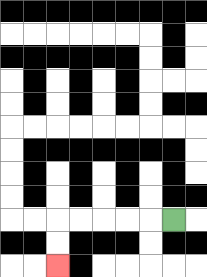{'start': '[7, 9]', 'end': '[2, 11]', 'path_directions': 'L,L,L,L,L,D,D', 'path_coordinates': '[[7, 9], [6, 9], [5, 9], [4, 9], [3, 9], [2, 9], [2, 10], [2, 11]]'}